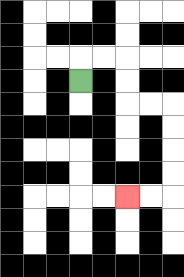{'start': '[3, 3]', 'end': '[5, 8]', 'path_directions': 'U,R,R,D,D,R,R,D,D,D,D,L,L', 'path_coordinates': '[[3, 3], [3, 2], [4, 2], [5, 2], [5, 3], [5, 4], [6, 4], [7, 4], [7, 5], [7, 6], [7, 7], [7, 8], [6, 8], [5, 8]]'}